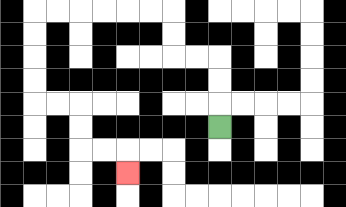{'start': '[9, 5]', 'end': '[5, 7]', 'path_directions': 'U,U,U,L,L,U,U,L,L,L,L,L,L,D,D,D,D,R,R,D,D,R,R,D', 'path_coordinates': '[[9, 5], [9, 4], [9, 3], [9, 2], [8, 2], [7, 2], [7, 1], [7, 0], [6, 0], [5, 0], [4, 0], [3, 0], [2, 0], [1, 0], [1, 1], [1, 2], [1, 3], [1, 4], [2, 4], [3, 4], [3, 5], [3, 6], [4, 6], [5, 6], [5, 7]]'}